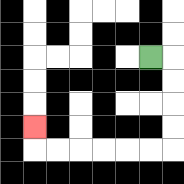{'start': '[6, 2]', 'end': '[1, 5]', 'path_directions': 'R,D,D,D,D,L,L,L,L,L,L,U', 'path_coordinates': '[[6, 2], [7, 2], [7, 3], [7, 4], [7, 5], [7, 6], [6, 6], [5, 6], [4, 6], [3, 6], [2, 6], [1, 6], [1, 5]]'}